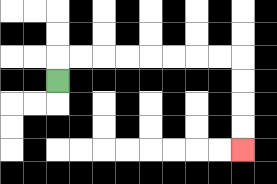{'start': '[2, 3]', 'end': '[10, 6]', 'path_directions': 'U,R,R,R,R,R,R,R,R,D,D,D,D', 'path_coordinates': '[[2, 3], [2, 2], [3, 2], [4, 2], [5, 2], [6, 2], [7, 2], [8, 2], [9, 2], [10, 2], [10, 3], [10, 4], [10, 5], [10, 6]]'}